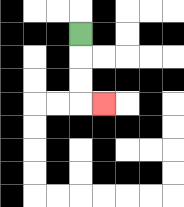{'start': '[3, 1]', 'end': '[4, 4]', 'path_directions': 'D,D,D,R', 'path_coordinates': '[[3, 1], [3, 2], [3, 3], [3, 4], [4, 4]]'}